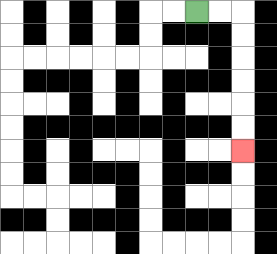{'start': '[8, 0]', 'end': '[10, 6]', 'path_directions': 'R,R,D,D,D,D,D,D', 'path_coordinates': '[[8, 0], [9, 0], [10, 0], [10, 1], [10, 2], [10, 3], [10, 4], [10, 5], [10, 6]]'}